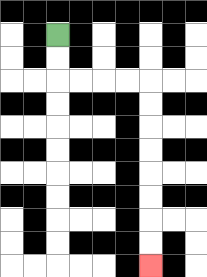{'start': '[2, 1]', 'end': '[6, 11]', 'path_directions': 'D,D,R,R,R,R,D,D,D,D,D,D,D,D', 'path_coordinates': '[[2, 1], [2, 2], [2, 3], [3, 3], [4, 3], [5, 3], [6, 3], [6, 4], [6, 5], [6, 6], [6, 7], [6, 8], [6, 9], [6, 10], [6, 11]]'}